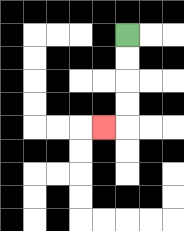{'start': '[5, 1]', 'end': '[4, 5]', 'path_directions': 'D,D,D,D,L', 'path_coordinates': '[[5, 1], [5, 2], [5, 3], [5, 4], [5, 5], [4, 5]]'}